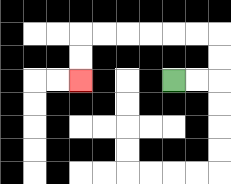{'start': '[7, 3]', 'end': '[3, 3]', 'path_directions': 'R,R,U,U,L,L,L,L,L,L,D,D', 'path_coordinates': '[[7, 3], [8, 3], [9, 3], [9, 2], [9, 1], [8, 1], [7, 1], [6, 1], [5, 1], [4, 1], [3, 1], [3, 2], [3, 3]]'}